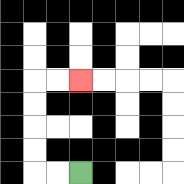{'start': '[3, 7]', 'end': '[3, 3]', 'path_directions': 'L,L,U,U,U,U,R,R', 'path_coordinates': '[[3, 7], [2, 7], [1, 7], [1, 6], [1, 5], [1, 4], [1, 3], [2, 3], [3, 3]]'}